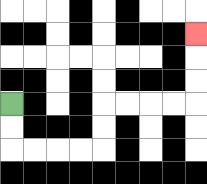{'start': '[0, 4]', 'end': '[8, 1]', 'path_directions': 'D,D,R,R,R,R,U,U,R,R,R,R,U,U,U', 'path_coordinates': '[[0, 4], [0, 5], [0, 6], [1, 6], [2, 6], [3, 6], [4, 6], [4, 5], [4, 4], [5, 4], [6, 4], [7, 4], [8, 4], [8, 3], [8, 2], [8, 1]]'}